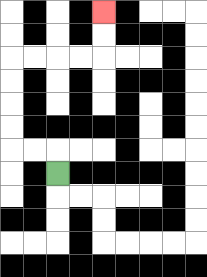{'start': '[2, 7]', 'end': '[4, 0]', 'path_directions': 'U,L,L,U,U,U,U,R,R,R,R,U,U', 'path_coordinates': '[[2, 7], [2, 6], [1, 6], [0, 6], [0, 5], [0, 4], [0, 3], [0, 2], [1, 2], [2, 2], [3, 2], [4, 2], [4, 1], [4, 0]]'}